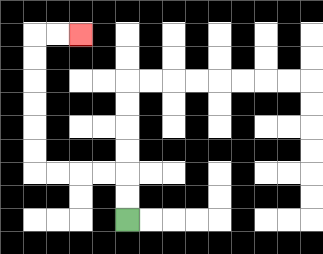{'start': '[5, 9]', 'end': '[3, 1]', 'path_directions': 'U,U,L,L,L,L,U,U,U,U,U,U,R,R', 'path_coordinates': '[[5, 9], [5, 8], [5, 7], [4, 7], [3, 7], [2, 7], [1, 7], [1, 6], [1, 5], [1, 4], [1, 3], [1, 2], [1, 1], [2, 1], [3, 1]]'}